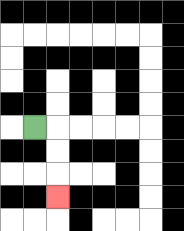{'start': '[1, 5]', 'end': '[2, 8]', 'path_directions': 'R,D,D,D', 'path_coordinates': '[[1, 5], [2, 5], [2, 6], [2, 7], [2, 8]]'}